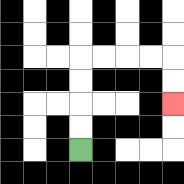{'start': '[3, 6]', 'end': '[7, 4]', 'path_directions': 'U,U,U,U,R,R,R,R,D,D', 'path_coordinates': '[[3, 6], [3, 5], [3, 4], [3, 3], [3, 2], [4, 2], [5, 2], [6, 2], [7, 2], [7, 3], [7, 4]]'}